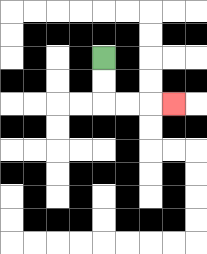{'start': '[4, 2]', 'end': '[7, 4]', 'path_directions': 'D,D,R,R,R', 'path_coordinates': '[[4, 2], [4, 3], [4, 4], [5, 4], [6, 4], [7, 4]]'}